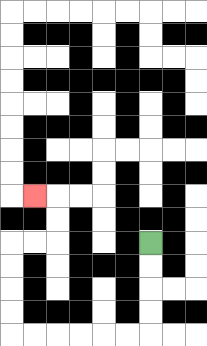{'start': '[6, 10]', 'end': '[1, 8]', 'path_directions': 'D,D,D,D,L,L,L,L,L,L,U,U,U,U,R,R,U,U,L', 'path_coordinates': '[[6, 10], [6, 11], [6, 12], [6, 13], [6, 14], [5, 14], [4, 14], [3, 14], [2, 14], [1, 14], [0, 14], [0, 13], [0, 12], [0, 11], [0, 10], [1, 10], [2, 10], [2, 9], [2, 8], [1, 8]]'}